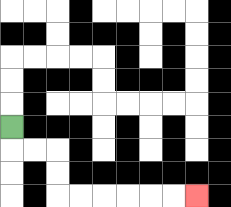{'start': '[0, 5]', 'end': '[8, 8]', 'path_directions': 'D,R,R,D,D,R,R,R,R,R,R', 'path_coordinates': '[[0, 5], [0, 6], [1, 6], [2, 6], [2, 7], [2, 8], [3, 8], [4, 8], [5, 8], [6, 8], [7, 8], [8, 8]]'}